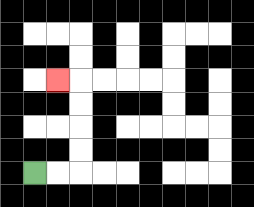{'start': '[1, 7]', 'end': '[2, 3]', 'path_directions': 'R,R,U,U,U,U,L', 'path_coordinates': '[[1, 7], [2, 7], [3, 7], [3, 6], [3, 5], [3, 4], [3, 3], [2, 3]]'}